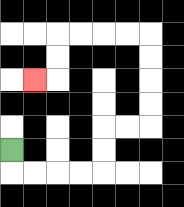{'start': '[0, 6]', 'end': '[1, 3]', 'path_directions': 'D,R,R,R,R,U,U,R,R,U,U,U,U,L,L,L,L,D,D,L', 'path_coordinates': '[[0, 6], [0, 7], [1, 7], [2, 7], [3, 7], [4, 7], [4, 6], [4, 5], [5, 5], [6, 5], [6, 4], [6, 3], [6, 2], [6, 1], [5, 1], [4, 1], [3, 1], [2, 1], [2, 2], [2, 3], [1, 3]]'}